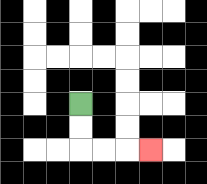{'start': '[3, 4]', 'end': '[6, 6]', 'path_directions': 'D,D,R,R,R', 'path_coordinates': '[[3, 4], [3, 5], [3, 6], [4, 6], [5, 6], [6, 6]]'}